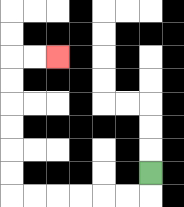{'start': '[6, 7]', 'end': '[2, 2]', 'path_directions': 'D,L,L,L,L,L,L,U,U,U,U,U,U,R,R', 'path_coordinates': '[[6, 7], [6, 8], [5, 8], [4, 8], [3, 8], [2, 8], [1, 8], [0, 8], [0, 7], [0, 6], [0, 5], [0, 4], [0, 3], [0, 2], [1, 2], [2, 2]]'}